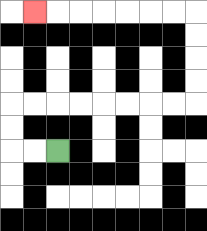{'start': '[2, 6]', 'end': '[1, 0]', 'path_directions': 'L,L,U,U,R,R,R,R,R,R,R,R,U,U,U,U,L,L,L,L,L,L,L', 'path_coordinates': '[[2, 6], [1, 6], [0, 6], [0, 5], [0, 4], [1, 4], [2, 4], [3, 4], [4, 4], [5, 4], [6, 4], [7, 4], [8, 4], [8, 3], [8, 2], [8, 1], [8, 0], [7, 0], [6, 0], [5, 0], [4, 0], [3, 0], [2, 0], [1, 0]]'}